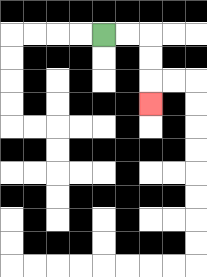{'start': '[4, 1]', 'end': '[6, 4]', 'path_directions': 'R,R,D,D,D', 'path_coordinates': '[[4, 1], [5, 1], [6, 1], [6, 2], [6, 3], [6, 4]]'}